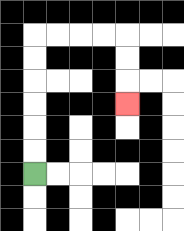{'start': '[1, 7]', 'end': '[5, 4]', 'path_directions': 'U,U,U,U,U,U,R,R,R,R,D,D,D', 'path_coordinates': '[[1, 7], [1, 6], [1, 5], [1, 4], [1, 3], [1, 2], [1, 1], [2, 1], [3, 1], [4, 1], [5, 1], [5, 2], [5, 3], [5, 4]]'}